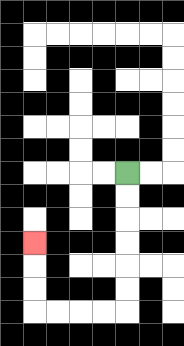{'start': '[5, 7]', 'end': '[1, 10]', 'path_directions': 'D,D,D,D,D,D,L,L,L,L,U,U,U', 'path_coordinates': '[[5, 7], [5, 8], [5, 9], [5, 10], [5, 11], [5, 12], [5, 13], [4, 13], [3, 13], [2, 13], [1, 13], [1, 12], [1, 11], [1, 10]]'}